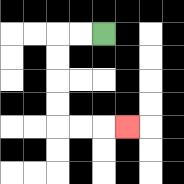{'start': '[4, 1]', 'end': '[5, 5]', 'path_directions': 'L,L,D,D,D,D,R,R,R', 'path_coordinates': '[[4, 1], [3, 1], [2, 1], [2, 2], [2, 3], [2, 4], [2, 5], [3, 5], [4, 5], [5, 5]]'}